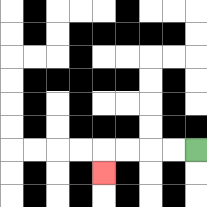{'start': '[8, 6]', 'end': '[4, 7]', 'path_directions': 'L,L,L,L,D', 'path_coordinates': '[[8, 6], [7, 6], [6, 6], [5, 6], [4, 6], [4, 7]]'}